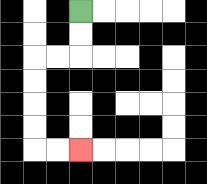{'start': '[3, 0]', 'end': '[3, 6]', 'path_directions': 'D,D,L,L,D,D,D,D,R,R', 'path_coordinates': '[[3, 0], [3, 1], [3, 2], [2, 2], [1, 2], [1, 3], [1, 4], [1, 5], [1, 6], [2, 6], [3, 6]]'}